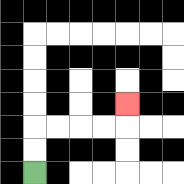{'start': '[1, 7]', 'end': '[5, 4]', 'path_directions': 'U,U,R,R,R,R,U', 'path_coordinates': '[[1, 7], [1, 6], [1, 5], [2, 5], [3, 5], [4, 5], [5, 5], [5, 4]]'}